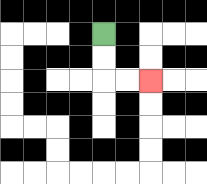{'start': '[4, 1]', 'end': '[6, 3]', 'path_directions': 'D,D,R,R', 'path_coordinates': '[[4, 1], [4, 2], [4, 3], [5, 3], [6, 3]]'}